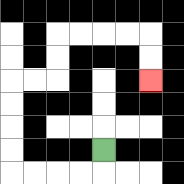{'start': '[4, 6]', 'end': '[6, 3]', 'path_directions': 'D,L,L,L,L,U,U,U,U,R,R,U,U,R,R,R,R,D,D', 'path_coordinates': '[[4, 6], [4, 7], [3, 7], [2, 7], [1, 7], [0, 7], [0, 6], [0, 5], [0, 4], [0, 3], [1, 3], [2, 3], [2, 2], [2, 1], [3, 1], [4, 1], [5, 1], [6, 1], [6, 2], [6, 3]]'}